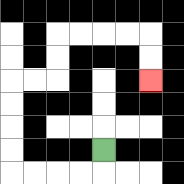{'start': '[4, 6]', 'end': '[6, 3]', 'path_directions': 'D,L,L,L,L,U,U,U,U,R,R,U,U,R,R,R,R,D,D', 'path_coordinates': '[[4, 6], [4, 7], [3, 7], [2, 7], [1, 7], [0, 7], [0, 6], [0, 5], [0, 4], [0, 3], [1, 3], [2, 3], [2, 2], [2, 1], [3, 1], [4, 1], [5, 1], [6, 1], [6, 2], [6, 3]]'}